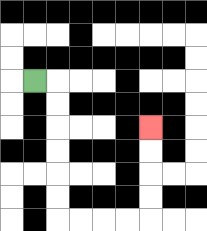{'start': '[1, 3]', 'end': '[6, 5]', 'path_directions': 'R,D,D,D,D,D,D,R,R,R,R,U,U,U,U', 'path_coordinates': '[[1, 3], [2, 3], [2, 4], [2, 5], [2, 6], [2, 7], [2, 8], [2, 9], [3, 9], [4, 9], [5, 9], [6, 9], [6, 8], [6, 7], [6, 6], [6, 5]]'}